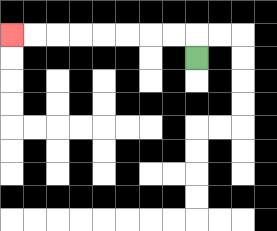{'start': '[8, 2]', 'end': '[0, 1]', 'path_directions': 'U,L,L,L,L,L,L,L,L', 'path_coordinates': '[[8, 2], [8, 1], [7, 1], [6, 1], [5, 1], [4, 1], [3, 1], [2, 1], [1, 1], [0, 1]]'}